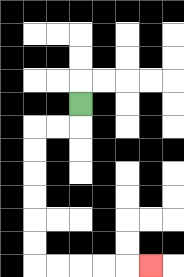{'start': '[3, 4]', 'end': '[6, 11]', 'path_directions': 'D,L,L,D,D,D,D,D,D,R,R,R,R,R', 'path_coordinates': '[[3, 4], [3, 5], [2, 5], [1, 5], [1, 6], [1, 7], [1, 8], [1, 9], [1, 10], [1, 11], [2, 11], [3, 11], [4, 11], [5, 11], [6, 11]]'}